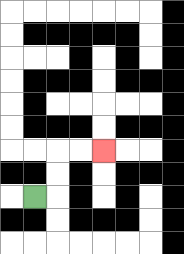{'start': '[1, 8]', 'end': '[4, 6]', 'path_directions': 'R,U,U,R,R', 'path_coordinates': '[[1, 8], [2, 8], [2, 7], [2, 6], [3, 6], [4, 6]]'}